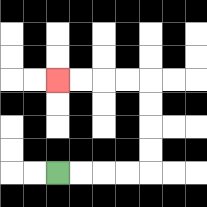{'start': '[2, 7]', 'end': '[2, 3]', 'path_directions': 'R,R,R,R,U,U,U,U,L,L,L,L', 'path_coordinates': '[[2, 7], [3, 7], [4, 7], [5, 7], [6, 7], [6, 6], [6, 5], [6, 4], [6, 3], [5, 3], [4, 3], [3, 3], [2, 3]]'}